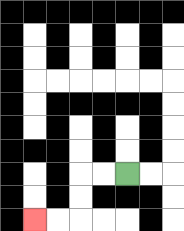{'start': '[5, 7]', 'end': '[1, 9]', 'path_directions': 'L,L,D,D,L,L', 'path_coordinates': '[[5, 7], [4, 7], [3, 7], [3, 8], [3, 9], [2, 9], [1, 9]]'}